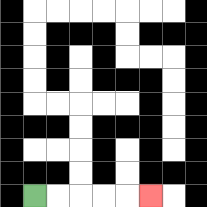{'start': '[1, 8]', 'end': '[6, 8]', 'path_directions': 'R,R,R,R,R', 'path_coordinates': '[[1, 8], [2, 8], [3, 8], [4, 8], [5, 8], [6, 8]]'}